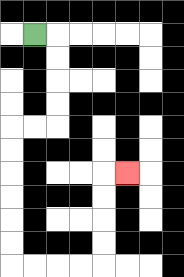{'start': '[1, 1]', 'end': '[5, 7]', 'path_directions': 'R,D,D,D,D,L,L,D,D,D,D,D,D,R,R,R,R,U,U,U,U,R', 'path_coordinates': '[[1, 1], [2, 1], [2, 2], [2, 3], [2, 4], [2, 5], [1, 5], [0, 5], [0, 6], [0, 7], [0, 8], [0, 9], [0, 10], [0, 11], [1, 11], [2, 11], [3, 11], [4, 11], [4, 10], [4, 9], [4, 8], [4, 7], [5, 7]]'}